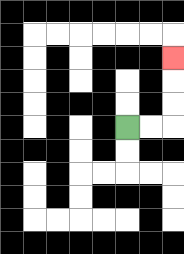{'start': '[5, 5]', 'end': '[7, 2]', 'path_directions': 'R,R,U,U,U', 'path_coordinates': '[[5, 5], [6, 5], [7, 5], [7, 4], [7, 3], [7, 2]]'}